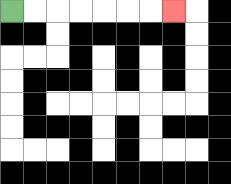{'start': '[0, 0]', 'end': '[7, 0]', 'path_directions': 'R,R,R,R,R,R,R', 'path_coordinates': '[[0, 0], [1, 0], [2, 0], [3, 0], [4, 0], [5, 0], [6, 0], [7, 0]]'}